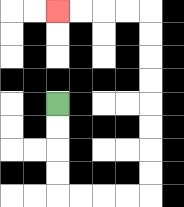{'start': '[2, 4]', 'end': '[2, 0]', 'path_directions': 'D,D,D,D,R,R,R,R,U,U,U,U,U,U,U,U,L,L,L,L', 'path_coordinates': '[[2, 4], [2, 5], [2, 6], [2, 7], [2, 8], [3, 8], [4, 8], [5, 8], [6, 8], [6, 7], [6, 6], [6, 5], [6, 4], [6, 3], [6, 2], [6, 1], [6, 0], [5, 0], [4, 0], [3, 0], [2, 0]]'}